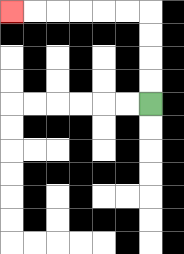{'start': '[6, 4]', 'end': '[0, 0]', 'path_directions': 'U,U,U,U,L,L,L,L,L,L', 'path_coordinates': '[[6, 4], [6, 3], [6, 2], [6, 1], [6, 0], [5, 0], [4, 0], [3, 0], [2, 0], [1, 0], [0, 0]]'}